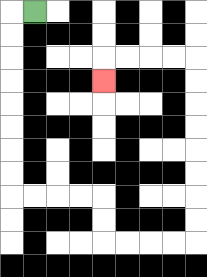{'start': '[1, 0]', 'end': '[4, 3]', 'path_directions': 'L,D,D,D,D,D,D,D,D,R,R,R,R,D,D,R,R,R,R,U,U,U,U,U,U,U,U,L,L,L,L,D', 'path_coordinates': '[[1, 0], [0, 0], [0, 1], [0, 2], [0, 3], [0, 4], [0, 5], [0, 6], [0, 7], [0, 8], [1, 8], [2, 8], [3, 8], [4, 8], [4, 9], [4, 10], [5, 10], [6, 10], [7, 10], [8, 10], [8, 9], [8, 8], [8, 7], [8, 6], [8, 5], [8, 4], [8, 3], [8, 2], [7, 2], [6, 2], [5, 2], [4, 2], [4, 3]]'}